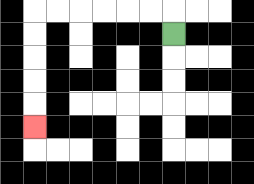{'start': '[7, 1]', 'end': '[1, 5]', 'path_directions': 'U,L,L,L,L,L,L,D,D,D,D,D', 'path_coordinates': '[[7, 1], [7, 0], [6, 0], [5, 0], [4, 0], [3, 0], [2, 0], [1, 0], [1, 1], [1, 2], [1, 3], [1, 4], [1, 5]]'}